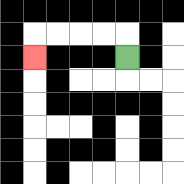{'start': '[5, 2]', 'end': '[1, 2]', 'path_directions': 'U,L,L,L,L,D', 'path_coordinates': '[[5, 2], [5, 1], [4, 1], [3, 1], [2, 1], [1, 1], [1, 2]]'}